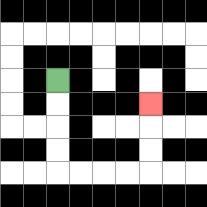{'start': '[2, 3]', 'end': '[6, 4]', 'path_directions': 'D,D,D,D,R,R,R,R,U,U,U', 'path_coordinates': '[[2, 3], [2, 4], [2, 5], [2, 6], [2, 7], [3, 7], [4, 7], [5, 7], [6, 7], [6, 6], [6, 5], [6, 4]]'}